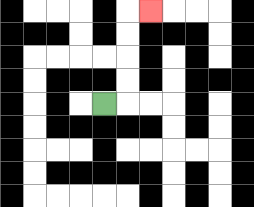{'start': '[4, 4]', 'end': '[6, 0]', 'path_directions': 'R,U,U,U,U,R', 'path_coordinates': '[[4, 4], [5, 4], [5, 3], [5, 2], [5, 1], [5, 0], [6, 0]]'}